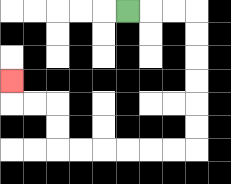{'start': '[5, 0]', 'end': '[0, 3]', 'path_directions': 'R,R,R,D,D,D,D,D,D,L,L,L,L,L,L,U,U,L,L,U', 'path_coordinates': '[[5, 0], [6, 0], [7, 0], [8, 0], [8, 1], [8, 2], [8, 3], [8, 4], [8, 5], [8, 6], [7, 6], [6, 6], [5, 6], [4, 6], [3, 6], [2, 6], [2, 5], [2, 4], [1, 4], [0, 4], [0, 3]]'}